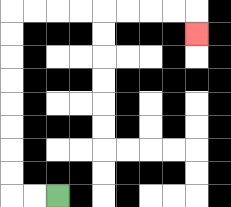{'start': '[2, 8]', 'end': '[8, 1]', 'path_directions': 'L,L,U,U,U,U,U,U,U,U,R,R,R,R,R,R,R,R,D', 'path_coordinates': '[[2, 8], [1, 8], [0, 8], [0, 7], [0, 6], [0, 5], [0, 4], [0, 3], [0, 2], [0, 1], [0, 0], [1, 0], [2, 0], [3, 0], [4, 0], [5, 0], [6, 0], [7, 0], [8, 0], [8, 1]]'}